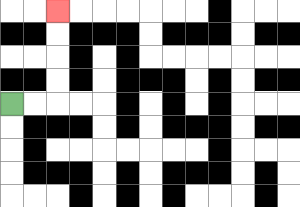{'start': '[0, 4]', 'end': '[2, 0]', 'path_directions': 'R,R,U,U,U,U', 'path_coordinates': '[[0, 4], [1, 4], [2, 4], [2, 3], [2, 2], [2, 1], [2, 0]]'}